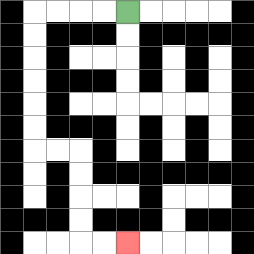{'start': '[5, 0]', 'end': '[5, 10]', 'path_directions': 'L,L,L,L,D,D,D,D,D,D,R,R,D,D,D,D,R,R', 'path_coordinates': '[[5, 0], [4, 0], [3, 0], [2, 0], [1, 0], [1, 1], [1, 2], [1, 3], [1, 4], [1, 5], [1, 6], [2, 6], [3, 6], [3, 7], [3, 8], [3, 9], [3, 10], [4, 10], [5, 10]]'}